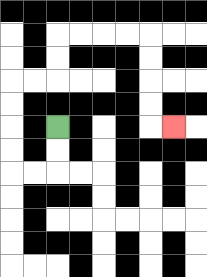{'start': '[2, 5]', 'end': '[7, 5]', 'path_directions': 'D,D,L,L,U,U,U,U,R,R,U,U,R,R,R,R,D,D,D,D,R', 'path_coordinates': '[[2, 5], [2, 6], [2, 7], [1, 7], [0, 7], [0, 6], [0, 5], [0, 4], [0, 3], [1, 3], [2, 3], [2, 2], [2, 1], [3, 1], [4, 1], [5, 1], [6, 1], [6, 2], [6, 3], [6, 4], [6, 5], [7, 5]]'}